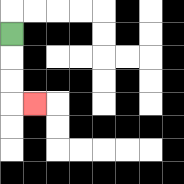{'start': '[0, 1]', 'end': '[1, 4]', 'path_directions': 'D,D,D,R', 'path_coordinates': '[[0, 1], [0, 2], [0, 3], [0, 4], [1, 4]]'}